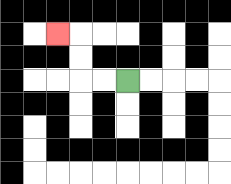{'start': '[5, 3]', 'end': '[2, 1]', 'path_directions': 'L,L,U,U,L', 'path_coordinates': '[[5, 3], [4, 3], [3, 3], [3, 2], [3, 1], [2, 1]]'}